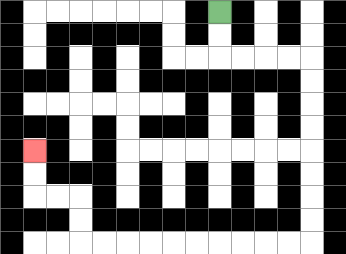{'start': '[9, 0]', 'end': '[1, 6]', 'path_directions': 'D,D,R,R,R,R,D,D,D,D,D,D,D,D,L,L,L,L,L,L,L,L,L,L,U,U,L,L,U,U', 'path_coordinates': '[[9, 0], [9, 1], [9, 2], [10, 2], [11, 2], [12, 2], [13, 2], [13, 3], [13, 4], [13, 5], [13, 6], [13, 7], [13, 8], [13, 9], [13, 10], [12, 10], [11, 10], [10, 10], [9, 10], [8, 10], [7, 10], [6, 10], [5, 10], [4, 10], [3, 10], [3, 9], [3, 8], [2, 8], [1, 8], [1, 7], [1, 6]]'}